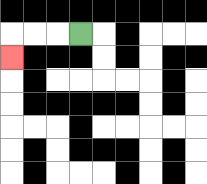{'start': '[3, 1]', 'end': '[0, 2]', 'path_directions': 'L,L,L,D', 'path_coordinates': '[[3, 1], [2, 1], [1, 1], [0, 1], [0, 2]]'}